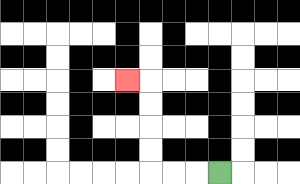{'start': '[9, 7]', 'end': '[5, 3]', 'path_directions': 'L,L,L,U,U,U,U,L', 'path_coordinates': '[[9, 7], [8, 7], [7, 7], [6, 7], [6, 6], [6, 5], [6, 4], [6, 3], [5, 3]]'}